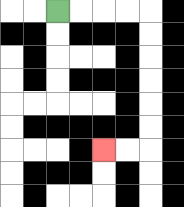{'start': '[2, 0]', 'end': '[4, 6]', 'path_directions': 'R,R,R,R,D,D,D,D,D,D,L,L', 'path_coordinates': '[[2, 0], [3, 0], [4, 0], [5, 0], [6, 0], [6, 1], [6, 2], [6, 3], [6, 4], [6, 5], [6, 6], [5, 6], [4, 6]]'}